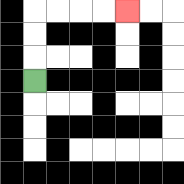{'start': '[1, 3]', 'end': '[5, 0]', 'path_directions': 'U,U,U,R,R,R,R', 'path_coordinates': '[[1, 3], [1, 2], [1, 1], [1, 0], [2, 0], [3, 0], [4, 0], [5, 0]]'}